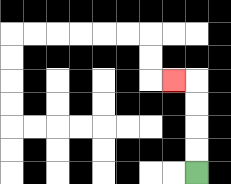{'start': '[8, 7]', 'end': '[7, 3]', 'path_directions': 'U,U,U,U,L', 'path_coordinates': '[[8, 7], [8, 6], [8, 5], [8, 4], [8, 3], [7, 3]]'}